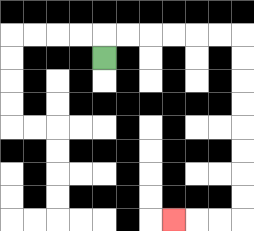{'start': '[4, 2]', 'end': '[7, 9]', 'path_directions': 'U,R,R,R,R,R,R,D,D,D,D,D,D,D,D,L,L,L', 'path_coordinates': '[[4, 2], [4, 1], [5, 1], [6, 1], [7, 1], [8, 1], [9, 1], [10, 1], [10, 2], [10, 3], [10, 4], [10, 5], [10, 6], [10, 7], [10, 8], [10, 9], [9, 9], [8, 9], [7, 9]]'}